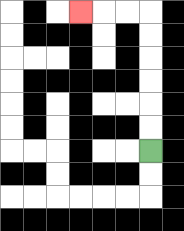{'start': '[6, 6]', 'end': '[3, 0]', 'path_directions': 'U,U,U,U,U,U,L,L,L', 'path_coordinates': '[[6, 6], [6, 5], [6, 4], [6, 3], [6, 2], [6, 1], [6, 0], [5, 0], [4, 0], [3, 0]]'}